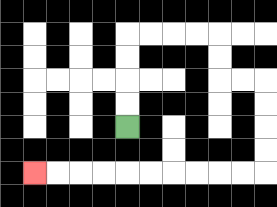{'start': '[5, 5]', 'end': '[1, 7]', 'path_directions': 'U,U,U,U,R,R,R,R,D,D,R,R,D,D,D,D,L,L,L,L,L,L,L,L,L,L', 'path_coordinates': '[[5, 5], [5, 4], [5, 3], [5, 2], [5, 1], [6, 1], [7, 1], [8, 1], [9, 1], [9, 2], [9, 3], [10, 3], [11, 3], [11, 4], [11, 5], [11, 6], [11, 7], [10, 7], [9, 7], [8, 7], [7, 7], [6, 7], [5, 7], [4, 7], [3, 7], [2, 7], [1, 7]]'}